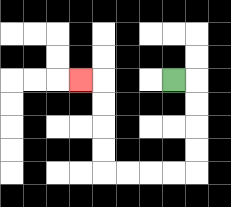{'start': '[7, 3]', 'end': '[3, 3]', 'path_directions': 'R,D,D,D,D,L,L,L,L,U,U,U,U,L', 'path_coordinates': '[[7, 3], [8, 3], [8, 4], [8, 5], [8, 6], [8, 7], [7, 7], [6, 7], [5, 7], [4, 7], [4, 6], [4, 5], [4, 4], [4, 3], [3, 3]]'}